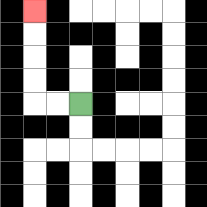{'start': '[3, 4]', 'end': '[1, 0]', 'path_directions': 'L,L,U,U,U,U', 'path_coordinates': '[[3, 4], [2, 4], [1, 4], [1, 3], [1, 2], [1, 1], [1, 0]]'}